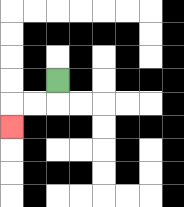{'start': '[2, 3]', 'end': '[0, 5]', 'path_directions': 'D,L,L,D', 'path_coordinates': '[[2, 3], [2, 4], [1, 4], [0, 4], [0, 5]]'}